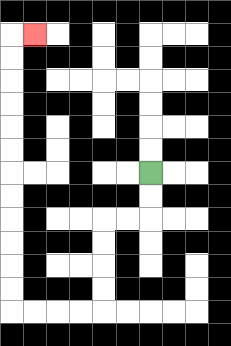{'start': '[6, 7]', 'end': '[1, 1]', 'path_directions': 'D,D,L,L,D,D,D,D,L,L,L,L,U,U,U,U,U,U,U,U,U,U,U,U,R', 'path_coordinates': '[[6, 7], [6, 8], [6, 9], [5, 9], [4, 9], [4, 10], [4, 11], [4, 12], [4, 13], [3, 13], [2, 13], [1, 13], [0, 13], [0, 12], [0, 11], [0, 10], [0, 9], [0, 8], [0, 7], [0, 6], [0, 5], [0, 4], [0, 3], [0, 2], [0, 1], [1, 1]]'}